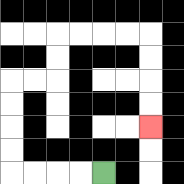{'start': '[4, 7]', 'end': '[6, 5]', 'path_directions': 'L,L,L,L,U,U,U,U,R,R,U,U,R,R,R,R,D,D,D,D', 'path_coordinates': '[[4, 7], [3, 7], [2, 7], [1, 7], [0, 7], [0, 6], [0, 5], [0, 4], [0, 3], [1, 3], [2, 3], [2, 2], [2, 1], [3, 1], [4, 1], [5, 1], [6, 1], [6, 2], [6, 3], [6, 4], [6, 5]]'}